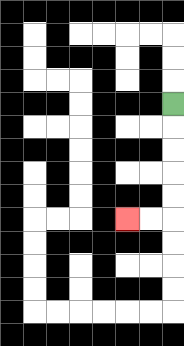{'start': '[7, 4]', 'end': '[5, 9]', 'path_directions': 'D,D,D,D,D,L,L', 'path_coordinates': '[[7, 4], [7, 5], [7, 6], [7, 7], [7, 8], [7, 9], [6, 9], [5, 9]]'}